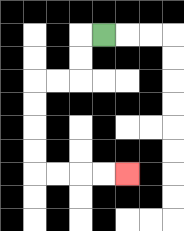{'start': '[4, 1]', 'end': '[5, 7]', 'path_directions': 'L,D,D,L,L,D,D,D,D,R,R,R,R', 'path_coordinates': '[[4, 1], [3, 1], [3, 2], [3, 3], [2, 3], [1, 3], [1, 4], [1, 5], [1, 6], [1, 7], [2, 7], [3, 7], [4, 7], [5, 7]]'}